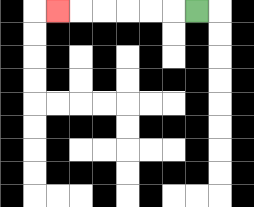{'start': '[8, 0]', 'end': '[2, 0]', 'path_directions': 'L,L,L,L,L,L', 'path_coordinates': '[[8, 0], [7, 0], [6, 0], [5, 0], [4, 0], [3, 0], [2, 0]]'}